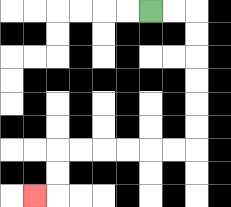{'start': '[6, 0]', 'end': '[1, 8]', 'path_directions': 'R,R,D,D,D,D,D,D,L,L,L,L,L,L,D,D,L', 'path_coordinates': '[[6, 0], [7, 0], [8, 0], [8, 1], [8, 2], [8, 3], [8, 4], [8, 5], [8, 6], [7, 6], [6, 6], [5, 6], [4, 6], [3, 6], [2, 6], [2, 7], [2, 8], [1, 8]]'}